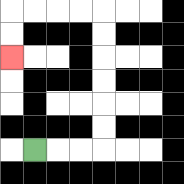{'start': '[1, 6]', 'end': '[0, 2]', 'path_directions': 'R,R,R,U,U,U,U,U,U,L,L,L,L,D,D', 'path_coordinates': '[[1, 6], [2, 6], [3, 6], [4, 6], [4, 5], [4, 4], [4, 3], [4, 2], [4, 1], [4, 0], [3, 0], [2, 0], [1, 0], [0, 0], [0, 1], [0, 2]]'}